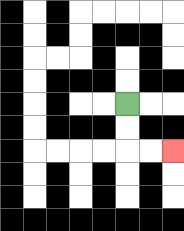{'start': '[5, 4]', 'end': '[7, 6]', 'path_directions': 'D,D,R,R', 'path_coordinates': '[[5, 4], [5, 5], [5, 6], [6, 6], [7, 6]]'}